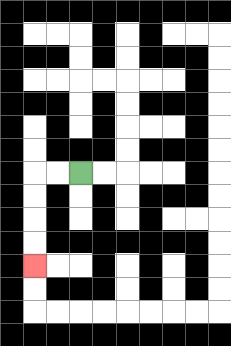{'start': '[3, 7]', 'end': '[1, 11]', 'path_directions': 'L,L,D,D,D,D', 'path_coordinates': '[[3, 7], [2, 7], [1, 7], [1, 8], [1, 9], [1, 10], [1, 11]]'}